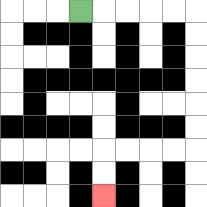{'start': '[3, 0]', 'end': '[4, 8]', 'path_directions': 'R,R,R,R,R,D,D,D,D,D,D,L,L,L,L,D,D', 'path_coordinates': '[[3, 0], [4, 0], [5, 0], [6, 0], [7, 0], [8, 0], [8, 1], [8, 2], [8, 3], [8, 4], [8, 5], [8, 6], [7, 6], [6, 6], [5, 6], [4, 6], [4, 7], [4, 8]]'}